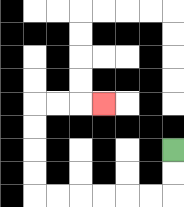{'start': '[7, 6]', 'end': '[4, 4]', 'path_directions': 'D,D,L,L,L,L,L,L,U,U,U,U,R,R,R', 'path_coordinates': '[[7, 6], [7, 7], [7, 8], [6, 8], [5, 8], [4, 8], [3, 8], [2, 8], [1, 8], [1, 7], [1, 6], [1, 5], [1, 4], [2, 4], [3, 4], [4, 4]]'}